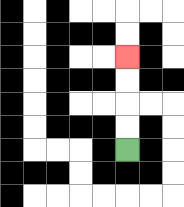{'start': '[5, 6]', 'end': '[5, 2]', 'path_directions': 'U,U,U,U', 'path_coordinates': '[[5, 6], [5, 5], [5, 4], [5, 3], [5, 2]]'}